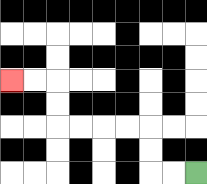{'start': '[8, 7]', 'end': '[0, 3]', 'path_directions': 'L,L,U,U,L,L,L,L,U,U,L,L', 'path_coordinates': '[[8, 7], [7, 7], [6, 7], [6, 6], [6, 5], [5, 5], [4, 5], [3, 5], [2, 5], [2, 4], [2, 3], [1, 3], [0, 3]]'}